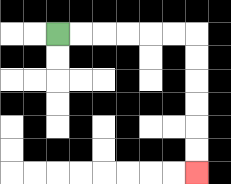{'start': '[2, 1]', 'end': '[8, 7]', 'path_directions': 'R,R,R,R,R,R,D,D,D,D,D,D', 'path_coordinates': '[[2, 1], [3, 1], [4, 1], [5, 1], [6, 1], [7, 1], [8, 1], [8, 2], [8, 3], [8, 4], [8, 5], [8, 6], [8, 7]]'}